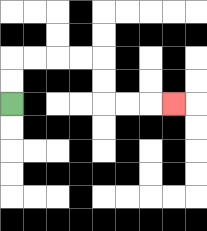{'start': '[0, 4]', 'end': '[7, 4]', 'path_directions': 'U,U,R,R,R,R,D,D,R,R,R', 'path_coordinates': '[[0, 4], [0, 3], [0, 2], [1, 2], [2, 2], [3, 2], [4, 2], [4, 3], [4, 4], [5, 4], [6, 4], [7, 4]]'}